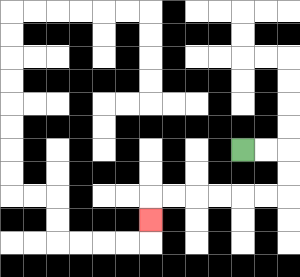{'start': '[10, 6]', 'end': '[6, 9]', 'path_directions': 'R,R,D,D,L,L,L,L,L,L,D', 'path_coordinates': '[[10, 6], [11, 6], [12, 6], [12, 7], [12, 8], [11, 8], [10, 8], [9, 8], [8, 8], [7, 8], [6, 8], [6, 9]]'}